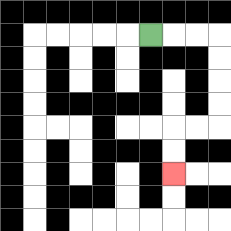{'start': '[6, 1]', 'end': '[7, 7]', 'path_directions': 'R,R,R,D,D,D,D,L,L,D,D', 'path_coordinates': '[[6, 1], [7, 1], [8, 1], [9, 1], [9, 2], [9, 3], [9, 4], [9, 5], [8, 5], [7, 5], [7, 6], [7, 7]]'}